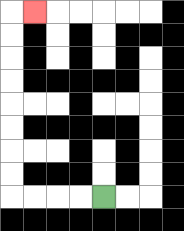{'start': '[4, 8]', 'end': '[1, 0]', 'path_directions': 'L,L,L,L,U,U,U,U,U,U,U,U,R', 'path_coordinates': '[[4, 8], [3, 8], [2, 8], [1, 8], [0, 8], [0, 7], [0, 6], [0, 5], [0, 4], [0, 3], [0, 2], [0, 1], [0, 0], [1, 0]]'}